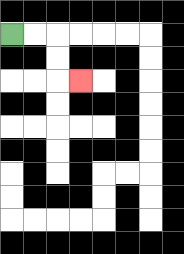{'start': '[0, 1]', 'end': '[3, 3]', 'path_directions': 'R,R,D,D,R', 'path_coordinates': '[[0, 1], [1, 1], [2, 1], [2, 2], [2, 3], [3, 3]]'}